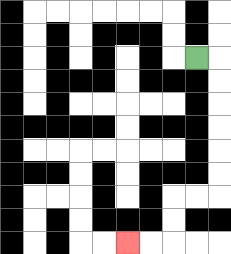{'start': '[8, 2]', 'end': '[5, 10]', 'path_directions': 'R,D,D,D,D,D,D,L,L,D,D,L,L', 'path_coordinates': '[[8, 2], [9, 2], [9, 3], [9, 4], [9, 5], [9, 6], [9, 7], [9, 8], [8, 8], [7, 8], [7, 9], [7, 10], [6, 10], [5, 10]]'}